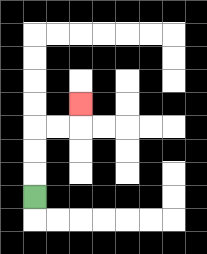{'start': '[1, 8]', 'end': '[3, 4]', 'path_directions': 'U,U,U,R,R,U', 'path_coordinates': '[[1, 8], [1, 7], [1, 6], [1, 5], [2, 5], [3, 5], [3, 4]]'}